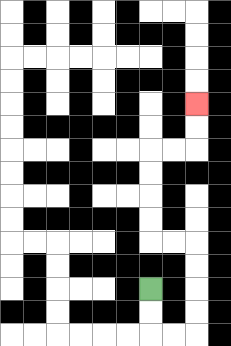{'start': '[6, 12]', 'end': '[8, 4]', 'path_directions': 'D,D,R,R,U,U,U,U,L,L,U,U,U,U,R,R,U,U', 'path_coordinates': '[[6, 12], [6, 13], [6, 14], [7, 14], [8, 14], [8, 13], [8, 12], [8, 11], [8, 10], [7, 10], [6, 10], [6, 9], [6, 8], [6, 7], [6, 6], [7, 6], [8, 6], [8, 5], [8, 4]]'}